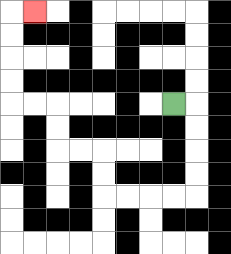{'start': '[7, 4]', 'end': '[1, 0]', 'path_directions': 'R,D,D,D,D,L,L,L,L,U,U,L,L,U,U,L,L,U,U,U,U,R', 'path_coordinates': '[[7, 4], [8, 4], [8, 5], [8, 6], [8, 7], [8, 8], [7, 8], [6, 8], [5, 8], [4, 8], [4, 7], [4, 6], [3, 6], [2, 6], [2, 5], [2, 4], [1, 4], [0, 4], [0, 3], [0, 2], [0, 1], [0, 0], [1, 0]]'}